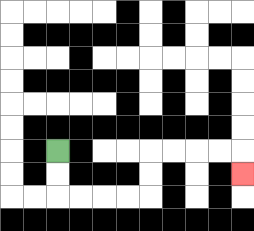{'start': '[2, 6]', 'end': '[10, 7]', 'path_directions': 'D,D,R,R,R,R,U,U,R,R,R,R,D', 'path_coordinates': '[[2, 6], [2, 7], [2, 8], [3, 8], [4, 8], [5, 8], [6, 8], [6, 7], [6, 6], [7, 6], [8, 6], [9, 6], [10, 6], [10, 7]]'}